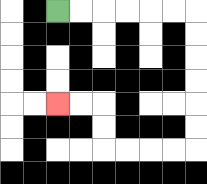{'start': '[2, 0]', 'end': '[2, 4]', 'path_directions': 'R,R,R,R,R,R,D,D,D,D,D,D,L,L,L,L,U,U,L,L', 'path_coordinates': '[[2, 0], [3, 0], [4, 0], [5, 0], [6, 0], [7, 0], [8, 0], [8, 1], [8, 2], [8, 3], [8, 4], [8, 5], [8, 6], [7, 6], [6, 6], [5, 6], [4, 6], [4, 5], [4, 4], [3, 4], [2, 4]]'}